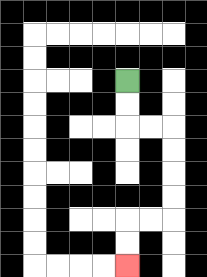{'start': '[5, 3]', 'end': '[5, 11]', 'path_directions': 'D,D,R,R,D,D,D,D,L,L,D,D', 'path_coordinates': '[[5, 3], [5, 4], [5, 5], [6, 5], [7, 5], [7, 6], [7, 7], [7, 8], [7, 9], [6, 9], [5, 9], [5, 10], [5, 11]]'}